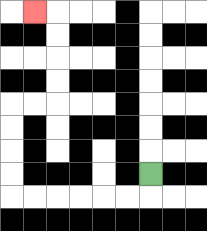{'start': '[6, 7]', 'end': '[1, 0]', 'path_directions': 'D,L,L,L,L,L,L,U,U,U,U,R,R,U,U,U,U,L', 'path_coordinates': '[[6, 7], [6, 8], [5, 8], [4, 8], [3, 8], [2, 8], [1, 8], [0, 8], [0, 7], [0, 6], [0, 5], [0, 4], [1, 4], [2, 4], [2, 3], [2, 2], [2, 1], [2, 0], [1, 0]]'}